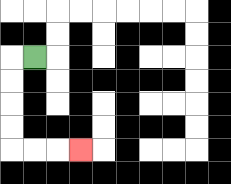{'start': '[1, 2]', 'end': '[3, 6]', 'path_directions': 'L,D,D,D,D,R,R,R', 'path_coordinates': '[[1, 2], [0, 2], [0, 3], [0, 4], [0, 5], [0, 6], [1, 6], [2, 6], [3, 6]]'}